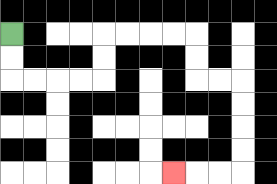{'start': '[0, 1]', 'end': '[7, 7]', 'path_directions': 'D,D,R,R,R,R,U,U,R,R,R,R,D,D,R,R,D,D,D,D,L,L,L', 'path_coordinates': '[[0, 1], [0, 2], [0, 3], [1, 3], [2, 3], [3, 3], [4, 3], [4, 2], [4, 1], [5, 1], [6, 1], [7, 1], [8, 1], [8, 2], [8, 3], [9, 3], [10, 3], [10, 4], [10, 5], [10, 6], [10, 7], [9, 7], [8, 7], [7, 7]]'}